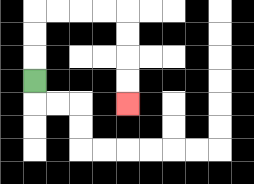{'start': '[1, 3]', 'end': '[5, 4]', 'path_directions': 'U,U,U,R,R,R,R,D,D,D,D', 'path_coordinates': '[[1, 3], [1, 2], [1, 1], [1, 0], [2, 0], [3, 0], [4, 0], [5, 0], [5, 1], [5, 2], [5, 3], [5, 4]]'}